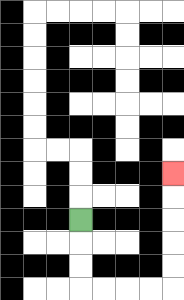{'start': '[3, 9]', 'end': '[7, 7]', 'path_directions': 'D,D,D,R,R,R,R,U,U,U,U,U', 'path_coordinates': '[[3, 9], [3, 10], [3, 11], [3, 12], [4, 12], [5, 12], [6, 12], [7, 12], [7, 11], [7, 10], [7, 9], [7, 8], [7, 7]]'}